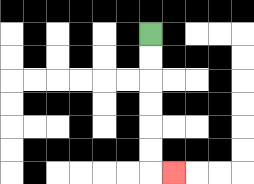{'start': '[6, 1]', 'end': '[7, 7]', 'path_directions': 'D,D,D,D,D,D,R', 'path_coordinates': '[[6, 1], [6, 2], [6, 3], [6, 4], [6, 5], [6, 6], [6, 7], [7, 7]]'}